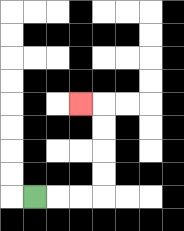{'start': '[1, 8]', 'end': '[3, 4]', 'path_directions': 'R,R,R,U,U,U,U,L', 'path_coordinates': '[[1, 8], [2, 8], [3, 8], [4, 8], [4, 7], [4, 6], [4, 5], [4, 4], [3, 4]]'}